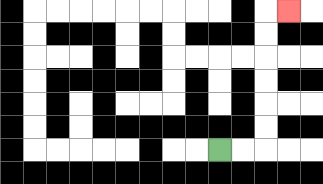{'start': '[9, 6]', 'end': '[12, 0]', 'path_directions': 'R,R,U,U,U,U,U,U,R', 'path_coordinates': '[[9, 6], [10, 6], [11, 6], [11, 5], [11, 4], [11, 3], [11, 2], [11, 1], [11, 0], [12, 0]]'}